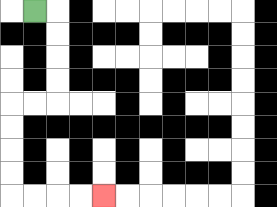{'start': '[1, 0]', 'end': '[4, 8]', 'path_directions': 'R,D,D,D,D,L,L,D,D,D,D,R,R,R,R', 'path_coordinates': '[[1, 0], [2, 0], [2, 1], [2, 2], [2, 3], [2, 4], [1, 4], [0, 4], [0, 5], [0, 6], [0, 7], [0, 8], [1, 8], [2, 8], [3, 8], [4, 8]]'}